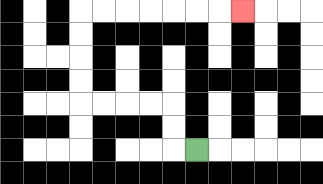{'start': '[8, 6]', 'end': '[10, 0]', 'path_directions': 'L,U,U,L,L,L,L,U,U,U,U,R,R,R,R,R,R,R', 'path_coordinates': '[[8, 6], [7, 6], [7, 5], [7, 4], [6, 4], [5, 4], [4, 4], [3, 4], [3, 3], [3, 2], [3, 1], [3, 0], [4, 0], [5, 0], [6, 0], [7, 0], [8, 0], [9, 0], [10, 0]]'}